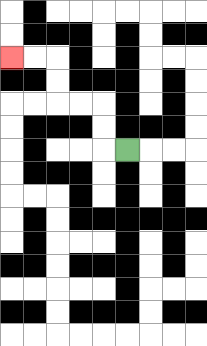{'start': '[5, 6]', 'end': '[0, 2]', 'path_directions': 'L,U,U,L,L,U,U,L,L', 'path_coordinates': '[[5, 6], [4, 6], [4, 5], [4, 4], [3, 4], [2, 4], [2, 3], [2, 2], [1, 2], [0, 2]]'}